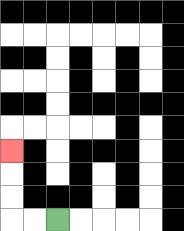{'start': '[2, 9]', 'end': '[0, 6]', 'path_directions': 'L,L,U,U,U', 'path_coordinates': '[[2, 9], [1, 9], [0, 9], [0, 8], [0, 7], [0, 6]]'}